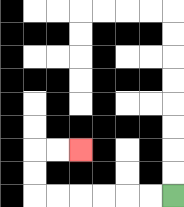{'start': '[7, 8]', 'end': '[3, 6]', 'path_directions': 'L,L,L,L,L,L,U,U,R,R', 'path_coordinates': '[[7, 8], [6, 8], [5, 8], [4, 8], [3, 8], [2, 8], [1, 8], [1, 7], [1, 6], [2, 6], [3, 6]]'}